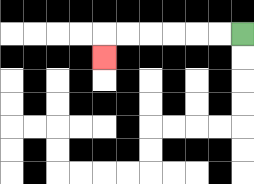{'start': '[10, 1]', 'end': '[4, 2]', 'path_directions': 'L,L,L,L,L,L,D', 'path_coordinates': '[[10, 1], [9, 1], [8, 1], [7, 1], [6, 1], [5, 1], [4, 1], [4, 2]]'}